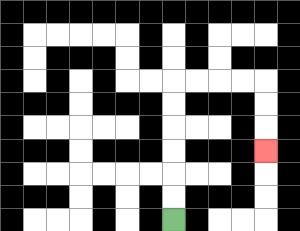{'start': '[7, 9]', 'end': '[11, 6]', 'path_directions': 'U,U,U,U,U,U,R,R,R,R,D,D,D', 'path_coordinates': '[[7, 9], [7, 8], [7, 7], [7, 6], [7, 5], [7, 4], [7, 3], [8, 3], [9, 3], [10, 3], [11, 3], [11, 4], [11, 5], [11, 6]]'}